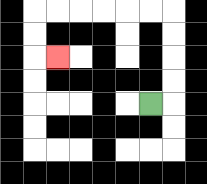{'start': '[6, 4]', 'end': '[2, 2]', 'path_directions': 'R,U,U,U,U,L,L,L,L,L,L,D,D,R', 'path_coordinates': '[[6, 4], [7, 4], [7, 3], [7, 2], [7, 1], [7, 0], [6, 0], [5, 0], [4, 0], [3, 0], [2, 0], [1, 0], [1, 1], [1, 2], [2, 2]]'}